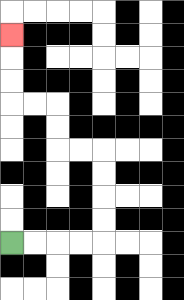{'start': '[0, 10]', 'end': '[0, 1]', 'path_directions': 'R,R,R,R,U,U,U,U,L,L,U,U,L,L,U,U,U', 'path_coordinates': '[[0, 10], [1, 10], [2, 10], [3, 10], [4, 10], [4, 9], [4, 8], [4, 7], [4, 6], [3, 6], [2, 6], [2, 5], [2, 4], [1, 4], [0, 4], [0, 3], [0, 2], [0, 1]]'}